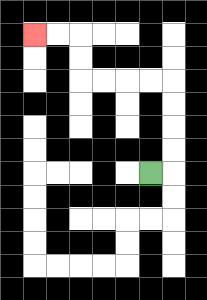{'start': '[6, 7]', 'end': '[1, 1]', 'path_directions': 'R,U,U,U,U,L,L,L,L,U,U,L,L', 'path_coordinates': '[[6, 7], [7, 7], [7, 6], [7, 5], [7, 4], [7, 3], [6, 3], [5, 3], [4, 3], [3, 3], [3, 2], [3, 1], [2, 1], [1, 1]]'}